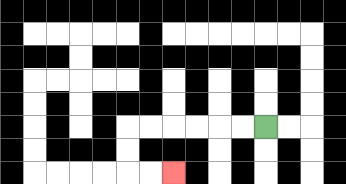{'start': '[11, 5]', 'end': '[7, 7]', 'path_directions': 'L,L,L,L,L,L,D,D,R,R', 'path_coordinates': '[[11, 5], [10, 5], [9, 5], [8, 5], [7, 5], [6, 5], [5, 5], [5, 6], [5, 7], [6, 7], [7, 7]]'}